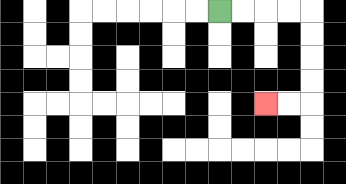{'start': '[9, 0]', 'end': '[11, 4]', 'path_directions': 'R,R,R,R,D,D,D,D,L,L', 'path_coordinates': '[[9, 0], [10, 0], [11, 0], [12, 0], [13, 0], [13, 1], [13, 2], [13, 3], [13, 4], [12, 4], [11, 4]]'}